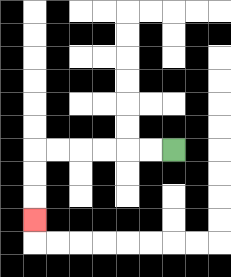{'start': '[7, 6]', 'end': '[1, 9]', 'path_directions': 'L,L,L,L,L,L,D,D,D', 'path_coordinates': '[[7, 6], [6, 6], [5, 6], [4, 6], [3, 6], [2, 6], [1, 6], [1, 7], [1, 8], [1, 9]]'}